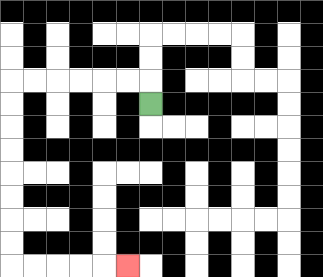{'start': '[6, 4]', 'end': '[5, 11]', 'path_directions': 'U,L,L,L,L,L,L,D,D,D,D,D,D,D,D,R,R,R,R,R', 'path_coordinates': '[[6, 4], [6, 3], [5, 3], [4, 3], [3, 3], [2, 3], [1, 3], [0, 3], [0, 4], [0, 5], [0, 6], [0, 7], [0, 8], [0, 9], [0, 10], [0, 11], [1, 11], [2, 11], [3, 11], [4, 11], [5, 11]]'}